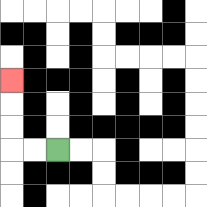{'start': '[2, 6]', 'end': '[0, 3]', 'path_directions': 'L,L,U,U,U', 'path_coordinates': '[[2, 6], [1, 6], [0, 6], [0, 5], [0, 4], [0, 3]]'}